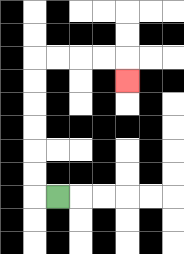{'start': '[2, 8]', 'end': '[5, 3]', 'path_directions': 'L,U,U,U,U,U,U,R,R,R,R,D', 'path_coordinates': '[[2, 8], [1, 8], [1, 7], [1, 6], [1, 5], [1, 4], [1, 3], [1, 2], [2, 2], [3, 2], [4, 2], [5, 2], [5, 3]]'}